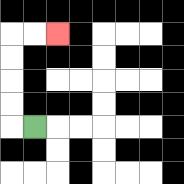{'start': '[1, 5]', 'end': '[2, 1]', 'path_directions': 'L,U,U,U,U,R,R', 'path_coordinates': '[[1, 5], [0, 5], [0, 4], [0, 3], [0, 2], [0, 1], [1, 1], [2, 1]]'}